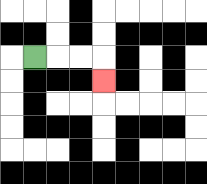{'start': '[1, 2]', 'end': '[4, 3]', 'path_directions': 'R,R,R,D', 'path_coordinates': '[[1, 2], [2, 2], [3, 2], [4, 2], [4, 3]]'}